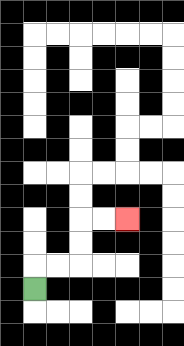{'start': '[1, 12]', 'end': '[5, 9]', 'path_directions': 'U,R,R,U,U,R,R', 'path_coordinates': '[[1, 12], [1, 11], [2, 11], [3, 11], [3, 10], [3, 9], [4, 9], [5, 9]]'}